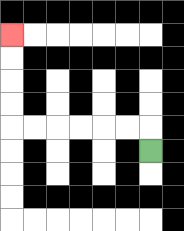{'start': '[6, 6]', 'end': '[0, 1]', 'path_directions': 'U,L,L,L,L,L,L,U,U,U,U', 'path_coordinates': '[[6, 6], [6, 5], [5, 5], [4, 5], [3, 5], [2, 5], [1, 5], [0, 5], [0, 4], [0, 3], [0, 2], [0, 1]]'}